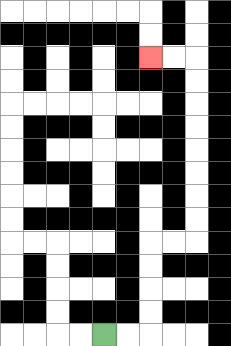{'start': '[4, 14]', 'end': '[6, 2]', 'path_directions': 'R,R,U,U,U,U,R,R,U,U,U,U,U,U,U,U,L,L', 'path_coordinates': '[[4, 14], [5, 14], [6, 14], [6, 13], [6, 12], [6, 11], [6, 10], [7, 10], [8, 10], [8, 9], [8, 8], [8, 7], [8, 6], [8, 5], [8, 4], [8, 3], [8, 2], [7, 2], [6, 2]]'}